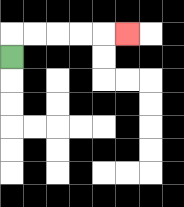{'start': '[0, 2]', 'end': '[5, 1]', 'path_directions': 'U,R,R,R,R,R', 'path_coordinates': '[[0, 2], [0, 1], [1, 1], [2, 1], [3, 1], [4, 1], [5, 1]]'}